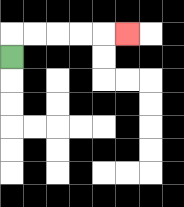{'start': '[0, 2]', 'end': '[5, 1]', 'path_directions': 'U,R,R,R,R,R', 'path_coordinates': '[[0, 2], [0, 1], [1, 1], [2, 1], [3, 1], [4, 1], [5, 1]]'}